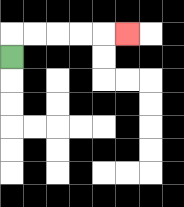{'start': '[0, 2]', 'end': '[5, 1]', 'path_directions': 'U,R,R,R,R,R', 'path_coordinates': '[[0, 2], [0, 1], [1, 1], [2, 1], [3, 1], [4, 1], [5, 1]]'}